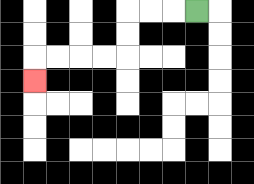{'start': '[8, 0]', 'end': '[1, 3]', 'path_directions': 'L,L,L,D,D,L,L,L,L,D', 'path_coordinates': '[[8, 0], [7, 0], [6, 0], [5, 0], [5, 1], [5, 2], [4, 2], [3, 2], [2, 2], [1, 2], [1, 3]]'}